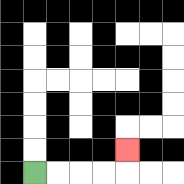{'start': '[1, 7]', 'end': '[5, 6]', 'path_directions': 'R,R,R,R,U', 'path_coordinates': '[[1, 7], [2, 7], [3, 7], [4, 7], [5, 7], [5, 6]]'}